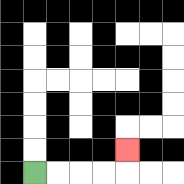{'start': '[1, 7]', 'end': '[5, 6]', 'path_directions': 'R,R,R,R,U', 'path_coordinates': '[[1, 7], [2, 7], [3, 7], [4, 7], [5, 7], [5, 6]]'}